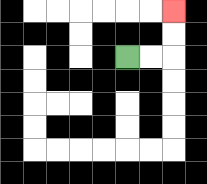{'start': '[5, 2]', 'end': '[7, 0]', 'path_directions': 'R,R,U,U', 'path_coordinates': '[[5, 2], [6, 2], [7, 2], [7, 1], [7, 0]]'}